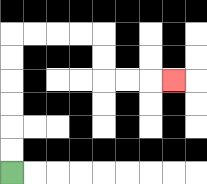{'start': '[0, 7]', 'end': '[7, 3]', 'path_directions': 'U,U,U,U,U,U,R,R,R,R,D,D,R,R,R', 'path_coordinates': '[[0, 7], [0, 6], [0, 5], [0, 4], [0, 3], [0, 2], [0, 1], [1, 1], [2, 1], [3, 1], [4, 1], [4, 2], [4, 3], [5, 3], [6, 3], [7, 3]]'}